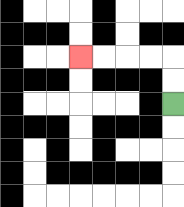{'start': '[7, 4]', 'end': '[3, 2]', 'path_directions': 'U,U,L,L,L,L', 'path_coordinates': '[[7, 4], [7, 3], [7, 2], [6, 2], [5, 2], [4, 2], [3, 2]]'}